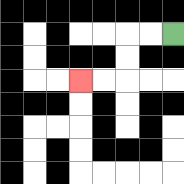{'start': '[7, 1]', 'end': '[3, 3]', 'path_directions': 'L,L,D,D,L,L', 'path_coordinates': '[[7, 1], [6, 1], [5, 1], [5, 2], [5, 3], [4, 3], [3, 3]]'}